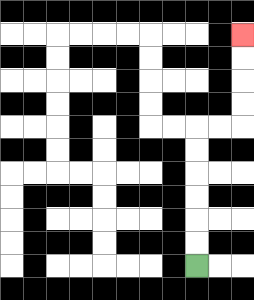{'start': '[8, 11]', 'end': '[10, 1]', 'path_directions': 'U,U,U,U,U,U,R,R,U,U,U,U', 'path_coordinates': '[[8, 11], [8, 10], [8, 9], [8, 8], [8, 7], [8, 6], [8, 5], [9, 5], [10, 5], [10, 4], [10, 3], [10, 2], [10, 1]]'}